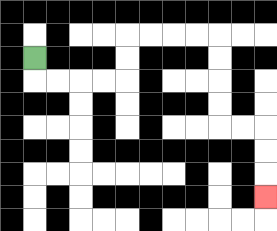{'start': '[1, 2]', 'end': '[11, 8]', 'path_directions': 'D,R,R,R,R,U,U,R,R,R,R,D,D,D,D,R,R,D,D,D', 'path_coordinates': '[[1, 2], [1, 3], [2, 3], [3, 3], [4, 3], [5, 3], [5, 2], [5, 1], [6, 1], [7, 1], [8, 1], [9, 1], [9, 2], [9, 3], [9, 4], [9, 5], [10, 5], [11, 5], [11, 6], [11, 7], [11, 8]]'}